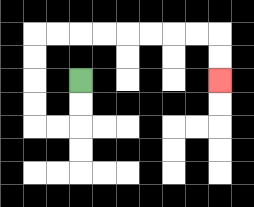{'start': '[3, 3]', 'end': '[9, 3]', 'path_directions': 'D,D,L,L,U,U,U,U,R,R,R,R,R,R,R,R,D,D', 'path_coordinates': '[[3, 3], [3, 4], [3, 5], [2, 5], [1, 5], [1, 4], [1, 3], [1, 2], [1, 1], [2, 1], [3, 1], [4, 1], [5, 1], [6, 1], [7, 1], [8, 1], [9, 1], [9, 2], [9, 3]]'}